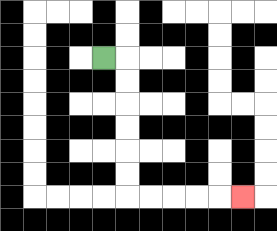{'start': '[4, 2]', 'end': '[10, 8]', 'path_directions': 'R,D,D,D,D,D,D,R,R,R,R,R', 'path_coordinates': '[[4, 2], [5, 2], [5, 3], [5, 4], [5, 5], [5, 6], [5, 7], [5, 8], [6, 8], [7, 8], [8, 8], [9, 8], [10, 8]]'}